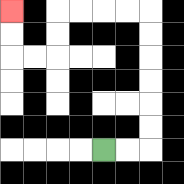{'start': '[4, 6]', 'end': '[0, 0]', 'path_directions': 'R,R,U,U,U,U,U,U,L,L,L,L,D,D,L,L,U,U', 'path_coordinates': '[[4, 6], [5, 6], [6, 6], [6, 5], [6, 4], [6, 3], [6, 2], [6, 1], [6, 0], [5, 0], [4, 0], [3, 0], [2, 0], [2, 1], [2, 2], [1, 2], [0, 2], [0, 1], [0, 0]]'}